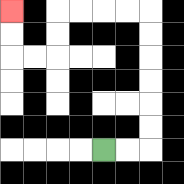{'start': '[4, 6]', 'end': '[0, 0]', 'path_directions': 'R,R,U,U,U,U,U,U,L,L,L,L,D,D,L,L,U,U', 'path_coordinates': '[[4, 6], [5, 6], [6, 6], [6, 5], [6, 4], [6, 3], [6, 2], [6, 1], [6, 0], [5, 0], [4, 0], [3, 0], [2, 0], [2, 1], [2, 2], [1, 2], [0, 2], [0, 1], [0, 0]]'}